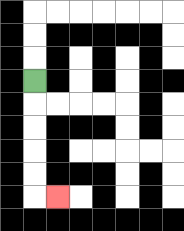{'start': '[1, 3]', 'end': '[2, 8]', 'path_directions': 'D,D,D,D,D,R', 'path_coordinates': '[[1, 3], [1, 4], [1, 5], [1, 6], [1, 7], [1, 8], [2, 8]]'}